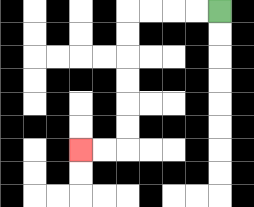{'start': '[9, 0]', 'end': '[3, 6]', 'path_directions': 'L,L,L,L,D,D,D,D,D,D,L,L', 'path_coordinates': '[[9, 0], [8, 0], [7, 0], [6, 0], [5, 0], [5, 1], [5, 2], [5, 3], [5, 4], [5, 5], [5, 6], [4, 6], [3, 6]]'}